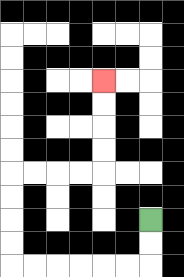{'start': '[6, 9]', 'end': '[4, 3]', 'path_directions': 'D,D,L,L,L,L,L,L,U,U,U,U,R,R,R,R,U,U,U,U', 'path_coordinates': '[[6, 9], [6, 10], [6, 11], [5, 11], [4, 11], [3, 11], [2, 11], [1, 11], [0, 11], [0, 10], [0, 9], [0, 8], [0, 7], [1, 7], [2, 7], [3, 7], [4, 7], [4, 6], [4, 5], [4, 4], [4, 3]]'}